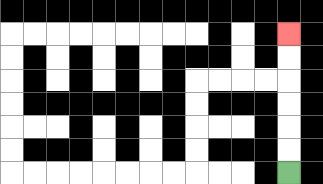{'start': '[12, 7]', 'end': '[12, 1]', 'path_directions': 'U,U,U,U,U,U', 'path_coordinates': '[[12, 7], [12, 6], [12, 5], [12, 4], [12, 3], [12, 2], [12, 1]]'}